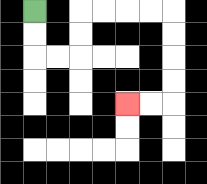{'start': '[1, 0]', 'end': '[5, 4]', 'path_directions': 'D,D,R,R,U,U,R,R,R,R,D,D,D,D,L,L', 'path_coordinates': '[[1, 0], [1, 1], [1, 2], [2, 2], [3, 2], [3, 1], [3, 0], [4, 0], [5, 0], [6, 0], [7, 0], [7, 1], [7, 2], [7, 3], [7, 4], [6, 4], [5, 4]]'}